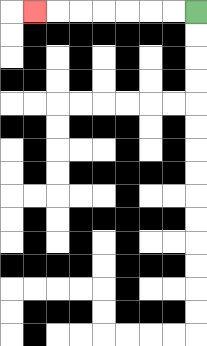{'start': '[8, 0]', 'end': '[1, 0]', 'path_directions': 'L,L,L,L,L,L,L', 'path_coordinates': '[[8, 0], [7, 0], [6, 0], [5, 0], [4, 0], [3, 0], [2, 0], [1, 0]]'}